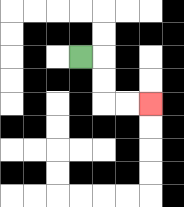{'start': '[3, 2]', 'end': '[6, 4]', 'path_directions': 'R,D,D,R,R', 'path_coordinates': '[[3, 2], [4, 2], [4, 3], [4, 4], [5, 4], [6, 4]]'}